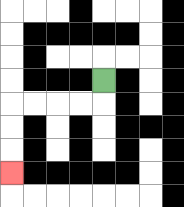{'start': '[4, 3]', 'end': '[0, 7]', 'path_directions': 'D,L,L,L,L,D,D,D', 'path_coordinates': '[[4, 3], [4, 4], [3, 4], [2, 4], [1, 4], [0, 4], [0, 5], [0, 6], [0, 7]]'}